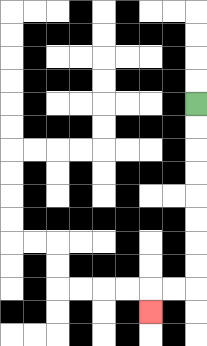{'start': '[8, 4]', 'end': '[6, 13]', 'path_directions': 'D,D,D,D,D,D,D,D,L,L,D', 'path_coordinates': '[[8, 4], [8, 5], [8, 6], [8, 7], [8, 8], [8, 9], [8, 10], [8, 11], [8, 12], [7, 12], [6, 12], [6, 13]]'}